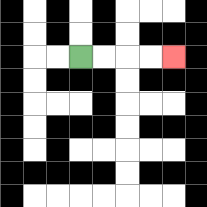{'start': '[3, 2]', 'end': '[7, 2]', 'path_directions': 'R,R,R,R', 'path_coordinates': '[[3, 2], [4, 2], [5, 2], [6, 2], [7, 2]]'}